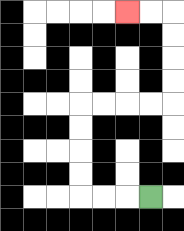{'start': '[6, 8]', 'end': '[5, 0]', 'path_directions': 'L,L,L,U,U,U,U,R,R,R,R,U,U,U,U,L,L', 'path_coordinates': '[[6, 8], [5, 8], [4, 8], [3, 8], [3, 7], [3, 6], [3, 5], [3, 4], [4, 4], [5, 4], [6, 4], [7, 4], [7, 3], [7, 2], [7, 1], [7, 0], [6, 0], [5, 0]]'}